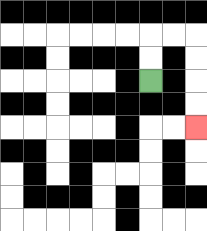{'start': '[6, 3]', 'end': '[8, 5]', 'path_directions': 'U,U,R,R,D,D,D,D', 'path_coordinates': '[[6, 3], [6, 2], [6, 1], [7, 1], [8, 1], [8, 2], [8, 3], [8, 4], [8, 5]]'}